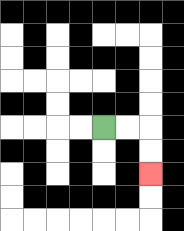{'start': '[4, 5]', 'end': '[6, 7]', 'path_directions': 'R,R,D,D', 'path_coordinates': '[[4, 5], [5, 5], [6, 5], [6, 6], [6, 7]]'}